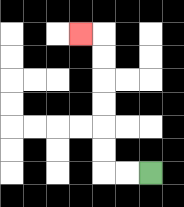{'start': '[6, 7]', 'end': '[3, 1]', 'path_directions': 'L,L,U,U,U,U,U,U,L', 'path_coordinates': '[[6, 7], [5, 7], [4, 7], [4, 6], [4, 5], [4, 4], [4, 3], [4, 2], [4, 1], [3, 1]]'}